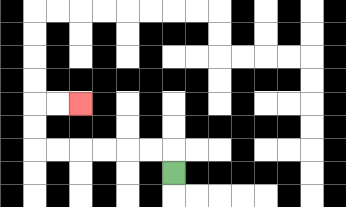{'start': '[7, 7]', 'end': '[3, 4]', 'path_directions': 'U,L,L,L,L,L,L,U,U,R,R', 'path_coordinates': '[[7, 7], [7, 6], [6, 6], [5, 6], [4, 6], [3, 6], [2, 6], [1, 6], [1, 5], [1, 4], [2, 4], [3, 4]]'}